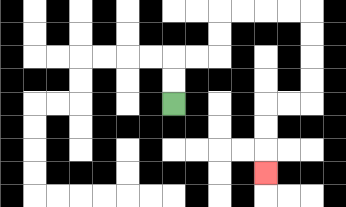{'start': '[7, 4]', 'end': '[11, 7]', 'path_directions': 'U,U,R,R,U,U,R,R,R,R,D,D,D,D,L,L,D,D,D', 'path_coordinates': '[[7, 4], [7, 3], [7, 2], [8, 2], [9, 2], [9, 1], [9, 0], [10, 0], [11, 0], [12, 0], [13, 0], [13, 1], [13, 2], [13, 3], [13, 4], [12, 4], [11, 4], [11, 5], [11, 6], [11, 7]]'}